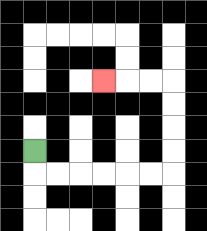{'start': '[1, 6]', 'end': '[4, 3]', 'path_directions': 'D,R,R,R,R,R,R,U,U,U,U,L,L,L', 'path_coordinates': '[[1, 6], [1, 7], [2, 7], [3, 7], [4, 7], [5, 7], [6, 7], [7, 7], [7, 6], [7, 5], [7, 4], [7, 3], [6, 3], [5, 3], [4, 3]]'}